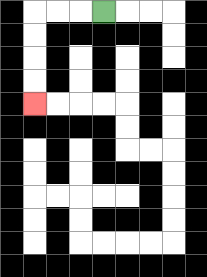{'start': '[4, 0]', 'end': '[1, 4]', 'path_directions': 'L,L,L,D,D,D,D', 'path_coordinates': '[[4, 0], [3, 0], [2, 0], [1, 0], [1, 1], [1, 2], [1, 3], [1, 4]]'}